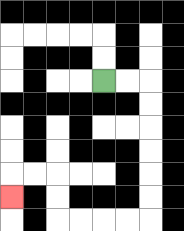{'start': '[4, 3]', 'end': '[0, 8]', 'path_directions': 'R,R,D,D,D,D,D,D,L,L,L,L,U,U,L,L,D', 'path_coordinates': '[[4, 3], [5, 3], [6, 3], [6, 4], [6, 5], [6, 6], [6, 7], [6, 8], [6, 9], [5, 9], [4, 9], [3, 9], [2, 9], [2, 8], [2, 7], [1, 7], [0, 7], [0, 8]]'}